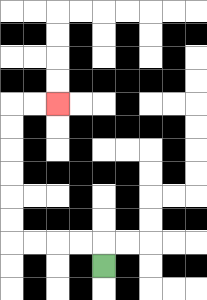{'start': '[4, 11]', 'end': '[2, 4]', 'path_directions': 'U,L,L,L,L,U,U,U,U,U,U,R,R', 'path_coordinates': '[[4, 11], [4, 10], [3, 10], [2, 10], [1, 10], [0, 10], [0, 9], [0, 8], [0, 7], [0, 6], [0, 5], [0, 4], [1, 4], [2, 4]]'}